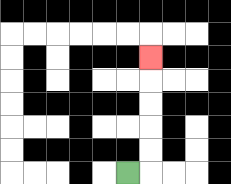{'start': '[5, 7]', 'end': '[6, 2]', 'path_directions': 'R,U,U,U,U,U', 'path_coordinates': '[[5, 7], [6, 7], [6, 6], [6, 5], [6, 4], [6, 3], [6, 2]]'}